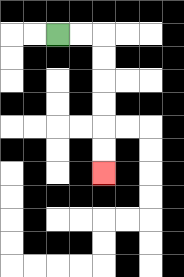{'start': '[2, 1]', 'end': '[4, 7]', 'path_directions': 'R,R,D,D,D,D,D,D', 'path_coordinates': '[[2, 1], [3, 1], [4, 1], [4, 2], [4, 3], [4, 4], [4, 5], [4, 6], [4, 7]]'}